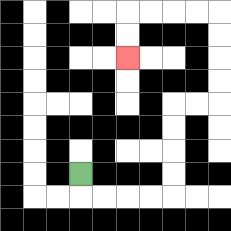{'start': '[3, 7]', 'end': '[5, 2]', 'path_directions': 'D,R,R,R,R,U,U,U,U,R,R,U,U,U,U,L,L,L,L,D,D', 'path_coordinates': '[[3, 7], [3, 8], [4, 8], [5, 8], [6, 8], [7, 8], [7, 7], [7, 6], [7, 5], [7, 4], [8, 4], [9, 4], [9, 3], [9, 2], [9, 1], [9, 0], [8, 0], [7, 0], [6, 0], [5, 0], [5, 1], [5, 2]]'}